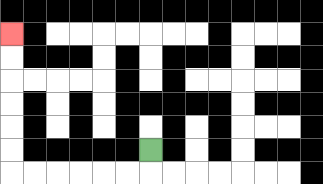{'start': '[6, 6]', 'end': '[0, 1]', 'path_directions': 'D,L,L,L,L,L,L,U,U,U,U,U,U', 'path_coordinates': '[[6, 6], [6, 7], [5, 7], [4, 7], [3, 7], [2, 7], [1, 7], [0, 7], [0, 6], [0, 5], [0, 4], [0, 3], [0, 2], [0, 1]]'}